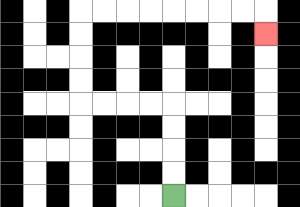{'start': '[7, 8]', 'end': '[11, 1]', 'path_directions': 'U,U,U,U,L,L,L,L,U,U,U,U,R,R,R,R,R,R,R,R,D', 'path_coordinates': '[[7, 8], [7, 7], [7, 6], [7, 5], [7, 4], [6, 4], [5, 4], [4, 4], [3, 4], [3, 3], [3, 2], [3, 1], [3, 0], [4, 0], [5, 0], [6, 0], [7, 0], [8, 0], [9, 0], [10, 0], [11, 0], [11, 1]]'}